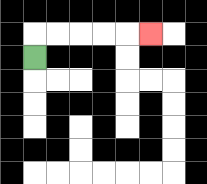{'start': '[1, 2]', 'end': '[6, 1]', 'path_directions': 'U,R,R,R,R,R', 'path_coordinates': '[[1, 2], [1, 1], [2, 1], [3, 1], [4, 1], [5, 1], [6, 1]]'}